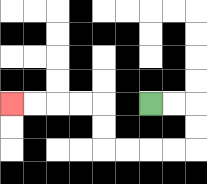{'start': '[6, 4]', 'end': '[0, 4]', 'path_directions': 'R,R,D,D,L,L,L,L,U,U,L,L,L,L', 'path_coordinates': '[[6, 4], [7, 4], [8, 4], [8, 5], [8, 6], [7, 6], [6, 6], [5, 6], [4, 6], [4, 5], [4, 4], [3, 4], [2, 4], [1, 4], [0, 4]]'}